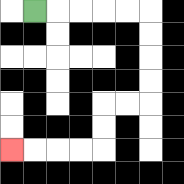{'start': '[1, 0]', 'end': '[0, 6]', 'path_directions': 'R,R,R,R,R,D,D,D,D,L,L,D,D,L,L,L,L', 'path_coordinates': '[[1, 0], [2, 0], [3, 0], [4, 0], [5, 0], [6, 0], [6, 1], [6, 2], [6, 3], [6, 4], [5, 4], [4, 4], [4, 5], [4, 6], [3, 6], [2, 6], [1, 6], [0, 6]]'}